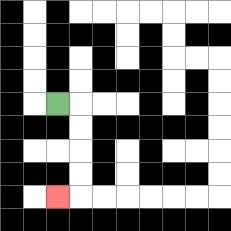{'start': '[2, 4]', 'end': '[2, 8]', 'path_directions': 'R,D,D,D,D,L', 'path_coordinates': '[[2, 4], [3, 4], [3, 5], [3, 6], [3, 7], [3, 8], [2, 8]]'}